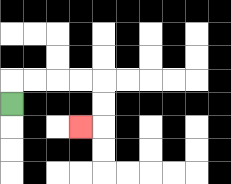{'start': '[0, 4]', 'end': '[3, 5]', 'path_directions': 'U,R,R,R,R,D,D,L', 'path_coordinates': '[[0, 4], [0, 3], [1, 3], [2, 3], [3, 3], [4, 3], [4, 4], [4, 5], [3, 5]]'}